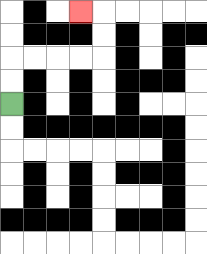{'start': '[0, 4]', 'end': '[3, 0]', 'path_directions': 'U,U,R,R,R,R,U,U,L', 'path_coordinates': '[[0, 4], [0, 3], [0, 2], [1, 2], [2, 2], [3, 2], [4, 2], [4, 1], [4, 0], [3, 0]]'}